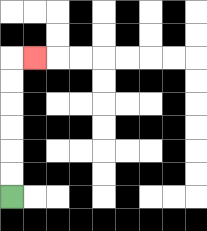{'start': '[0, 8]', 'end': '[1, 2]', 'path_directions': 'U,U,U,U,U,U,R', 'path_coordinates': '[[0, 8], [0, 7], [0, 6], [0, 5], [0, 4], [0, 3], [0, 2], [1, 2]]'}